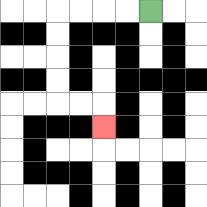{'start': '[6, 0]', 'end': '[4, 5]', 'path_directions': 'L,L,L,L,D,D,D,D,R,R,D', 'path_coordinates': '[[6, 0], [5, 0], [4, 0], [3, 0], [2, 0], [2, 1], [2, 2], [2, 3], [2, 4], [3, 4], [4, 4], [4, 5]]'}